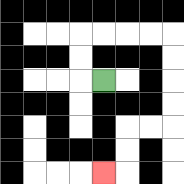{'start': '[4, 3]', 'end': '[4, 7]', 'path_directions': 'L,U,U,R,R,R,R,D,D,D,D,L,L,D,D,L', 'path_coordinates': '[[4, 3], [3, 3], [3, 2], [3, 1], [4, 1], [5, 1], [6, 1], [7, 1], [7, 2], [7, 3], [7, 4], [7, 5], [6, 5], [5, 5], [5, 6], [5, 7], [4, 7]]'}